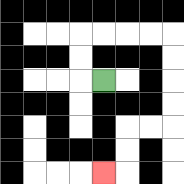{'start': '[4, 3]', 'end': '[4, 7]', 'path_directions': 'L,U,U,R,R,R,R,D,D,D,D,L,L,D,D,L', 'path_coordinates': '[[4, 3], [3, 3], [3, 2], [3, 1], [4, 1], [5, 1], [6, 1], [7, 1], [7, 2], [7, 3], [7, 4], [7, 5], [6, 5], [5, 5], [5, 6], [5, 7], [4, 7]]'}